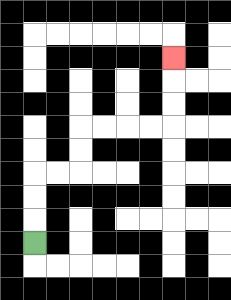{'start': '[1, 10]', 'end': '[7, 2]', 'path_directions': 'U,U,U,R,R,U,U,R,R,R,R,U,U,U', 'path_coordinates': '[[1, 10], [1, 9], [1, 8], [1, 7], [2, 7], [3, 7], [3, 6], [3, 5], [4, 5], [5, 5], [6, 5], [7, 5], [7, 4], [7, 3], [7, 2]]'}